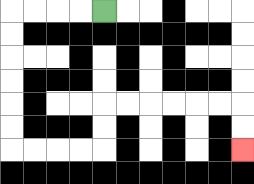{'start': '[4, 0]', 'end': '[10, 6]', 'path_directions': 'L,L,L,L,D,D,D,D,D,D,R,R,R,R,U,U,R,R,R,R,R,R,D,D', 'path_coordinates': '[[4, 0], [3, 0], [2, 0], [1, 0], [0, 0], [0, 1], [0, 2], [0, 3], [0, 4], [0, 5], [0, 6], [1, 6], [2, 6], [3, 6], [4, 6], [4, 5], [4, 4], [5, 4], [6, 4], [7, 4], [8, 4], [9, 4], [10, 4], [10, 5], [10, 6]]'}